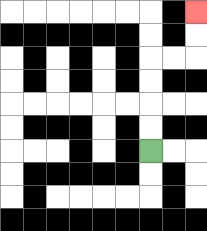{'start': '[6, 6]', 'end': '[8, 0]', 'path_directions': 'U,U,U,U,R,R,U,U', 'path_coordinates': '[[6, 6], [6, 5], [6, 4], [6, 3], [6, 2], [7, 2], [8, 2], [8, 1], [8, 0]]'}